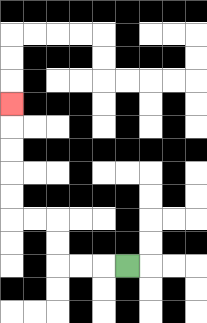{'start': '[5, 11]', 'end': '[0, 4]', 'path_directions': 'L,L,L,U,U,L,L,U,U,U,U,U', 'path_coordinates': '[[5, 11], [4, 11], [3, 11], [2, 11], [2, 10], [2, 9], [1, 9], [0, 9], [0, 8], [0, 7], [0, 6], [0, 5], [0, 4]]'}